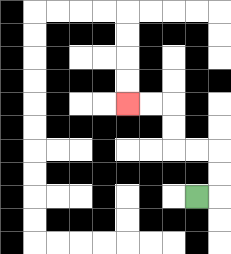{'start': '[8, 8]', 'end': '[5, 4]', 'path_directions': 'R,U,U,L,L,U,U,L,L', 'path_coordinates': '[[8, 8], [9, 8], [9, 7], [9, 6], [8, 6], [7, 6], [7, 5], [7, 4], [6, 4], [5, 4]]'}